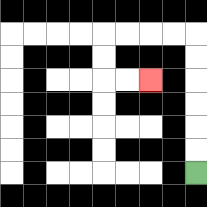{'start': '[8, 7]', 'end': '[6, 3]', 'path_directions': 'U,U,U,U,U,U,L,L,L,L,D,D,R,R', 'path_coordinates': '[[8, 7], [8, 6], [8, 5], [8, 4], [8, 3], [8, 2], [8, 1], [7, 1], [6, 1], [5, 1], [4, 1], [4, 2], [4, 3], [5, 3], [6, 3]]'}